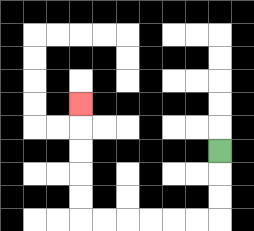{'start': '[9, 6]', 'end': '[3, 4]', 'path_directions': 'D,D,D,L,L,L,L,L,L,U,U,U,U,U', 'path_coordinates': '[[9, 6], [9, 7], [9, 8], [9, 9], [8, 9], [7, 9], [6, 9], [5, 9], [4, 9], [3, 9], [3, 8], [3, 7], [3, 6], [3, 5], [3, 4]]'}